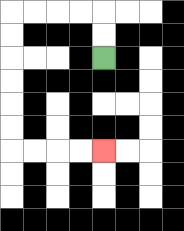{'start': '[4, 2]', 'end': '[4, 6]', 'path_directions': 'U,U,L,L,L,L,D,D,D,D,D,D,R,R,R,R', 'path_coordinates': '[[4, 2], [4, 1], [4, 0], [3, 0], [2, 0], [1, 0], [0, 0], [0, 1], [0, 2], [0, 3], [0, 4], [0, 5], [0, 6], [1, 6], [2, 6], [3, 6], [4, 6]]'}